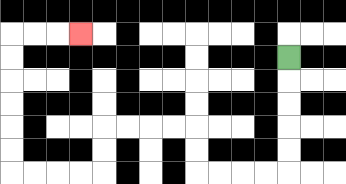{'start': '[12, 2]', 'end': '[3, 1]', 'path_directions': 'D,D,D,D,D,L,L,L,L,U,U,L,L,L,L,D,D,L,L,L,L,U,U,U,U,U,U,R,R,R', 'path_coordinates': '[[12, 2], [12, 3], [12, 4], [12, 5], [12, 6], [12, 7], [11, 7], [10, 7], [9, 7], [8, 7], [8, 6], [8, 5], [7, 5], [6, 5], [5, 5], [4, 5], [4, 6], [4, 7], [3, 7], [2, 7], [1, 7], [0, 7], [0, 6], [0, 5], [0, 4], [0, 3], [0, 2], [0, 1], [1, 1], [2, 1], [3, 1]]'}